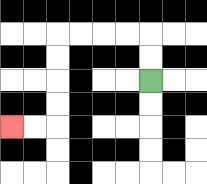{'start': '[6, 3]', 'end': '[0, 5]', 'path_directions': 'U,U,L,L,L,L,D,D,D,D,L,L', 'path_coordinates': '[[6, 3], [6, 2], [6, 1], [5, 1], [4, 1], [3, 1], [2, 1], [2, 2], [2, 3], [2, 4], [2, 5], [1, 5], [0, 5]]'}